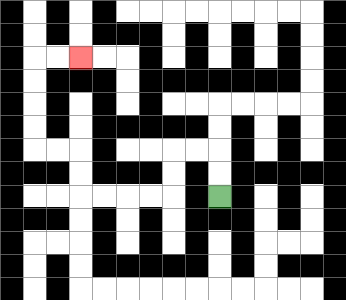{'start': '[9, 8]', 'end': '[3, 2]', 'path_directions': 'U,U,L,L,D,D,L,L,L,L,U,U,L,L,U,U,U,U,R,R', 'path_coordinates': '[[9, 8], [9, 7], [9, 6], [8, 6], [7, 6], [7, 7], [7, 8], [6, 8], [5, 8], [4, 8], [3, 8], [3, 7], [3, 6], [2, 6], [1, 6], [1, 5], [1, 4], [1, 3], [1, 2], [2, 2], [3, 2]]'}